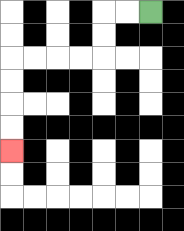{'start': '[6, 0]', 'end': '[0, 6]', 'path_directions': 'L,L,D,D,L,L,L,L,D,D,D,D', 'path_coordinates': '[[6, 0], [5, 0], [4, 0], [4, 1], [4, 2], [3, 2], [2, 2], [1, 2], [0, 2], [0, 3], [0, 4], [0, 5], [0, 6]]'}